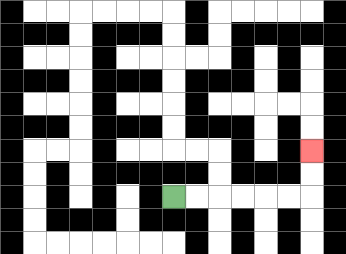{'start': '[7, 8]', 'end': '[13, 6]', 'path_directions': 'R,R,R,R,R,R,U,U', 'path_coordinates': '[[7, 8], [8, 8], [9, 8], [10, 8], [11, 8], [12, 8], [13, 8], [13, 7], [13, 6]]'}